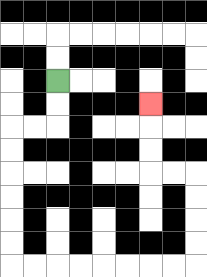{'start': '[2, 3]', 'end': '[6, 4]', 'path_directions': 'D,D,L,L,D,D,D,D,D,D,R,R,R,R,R,R,R,R,U,U,U,U,L,L,U,U,U', 'path_coordinates': '[[2, 3], [2, 4], [2, 5], [1, 5], [0, 5], [0, 6], [0, 7], [0, 8], [0, 9], [0, 10], [0, 11], [1, 11], [2, 11], [3, 11], [4, 11], [5, 11], [6, 11], [7, 11], [8, 11], [8, 10], [8, 9], [8, 8], [8, 7], [7, 7], [6, 7], [6, 6], [6, 5], [6, 4]]'}